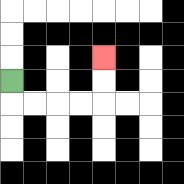{'start': '[0, 3]', 'end': '[4, 2]', 'path_directions': 'D,R,R,R,R,U,U', 'path_coordinates': '[[0, 3], [0, 4], [1, 4], [2, 4], [3, 4], [4, 4], [4, 3], [4, 2]]'}